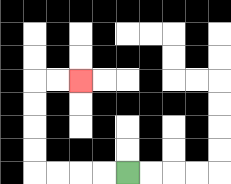{'start': '[5, 7]', 'end': '[3, 3]', 'path_directions': 'L,L,L,L,U,U,U,U,R,R', 'path_coordinates': '[[5, 7], [4, 7], [3, 7], [2, 7], [1, 7], [1, 6], [1, 5], [1, 4], [1, 3], [2, 3], [3, 3]]'}